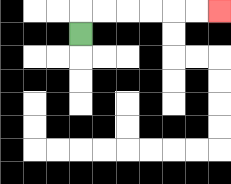{'start': '[3, 1]', 'end': '[9, 0]', 'path_directions': 'U,R,R,R,R,R,R', 'path_coordinates': '[[3, 1], [3, 0], [4, 0], [5, 0], [6, 0], [7, 0], [8, 0], [9, 0]]'}